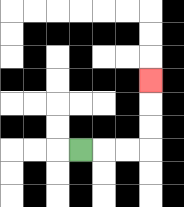{'start': '[3, 6]', 'end': '[6, 3]', 'path_directions': 'R,R,R,U,U,U', 'path_coordinates': '[[3, 6], [4, 6], [5, 6], [6, 6], [6, 5], [6, 4], [6, 3]]'}